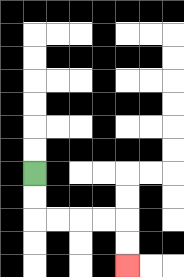{'start': '[1, 7]', 'end': '[5, 11]', 'path_directions': 'D,D,R,R,R,R,D,D', 'path_coordinates': '[[1, 7], [1, 8], [1, 9], [2, 9], [3, 9], [4, 9], [5, 9], [5, 10], [5, 11]]'}